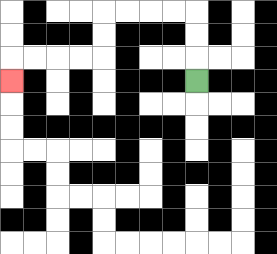{'start': '[8, 3]', 'end': '[0, 3]', 'path_directions': 'U,U,U,L,L,L,L,D,D,L,L,L,L,D', 'path_coordinates': '[[8, 3], [8, 2], [8, 1], [8, 0], [7, 0], [6, 0], [5, 0], [4, 0], [4, 1], [4, 2], [3, 2], [2, 2], [1, 2], [0, 2], [0, 3]]'}